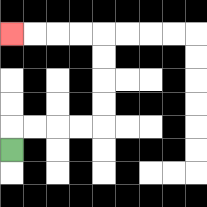{'start': '[0, 6]', 'end': '[0, 1]', 'path_directions': 'U,R,R,R,R,U,U,U,U,L,L,L,L', 'path_coordinates': '[[0, 6], [0, 5], [1, 5], [2, 5], [3, 5], [4, 5], [4, 4], [4, 3], [4, 2], [4, 1], [3, 1], [2, 1], [1, 1], [0, 1]]'}